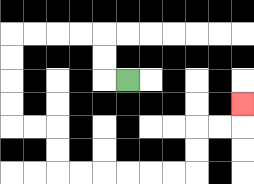{'start': '[5, 3]', 'end': '[10, 4]', 'path_directions': 'L,U,U,L,L,L,L,D,D,D,D,R,R,D,D,R,R,R,R,R,R,U,U,R,R,U', 'path_coordinates': '[[5, 3], [4, 3], [4, 2], [4, 1], [3, 1], [2, 1], [1, 1], [0, 1], [0, 2], [0, 3], [0, 4], [0, 5], [1, 5], [2, 5], [2, 6], [2, 7], [3, 7], [4, 7], [5, 7], [6, 7], [7, 7], [8, 7], [8, 6], [8, 5], [9, 5], [10, 5], [10, 4]]'}